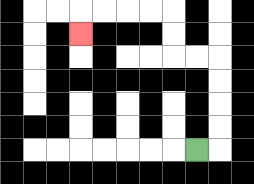{'start': '[8, 6]', 'end': '[3, 1]', 'path_directions': 'R,U,U,U,U,L,L,U,U,L,L,L,L,D', 'path_coordinates': '[[8, 6], [9, 6], [9, 5], [9, 4], [9, 3], [9, 2], [8, 2], [7, 2], [7, 1], [7, 0], [6, 0], [5, 0], [4, 0], [3, 0], [3, 1]]'}